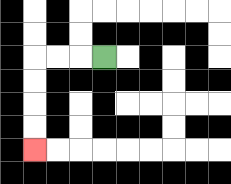{'start': '[4, 2]', 'end': '[1, 6]', 'path_directions': 'L,L,L,D,D,D,D', 'path_coordinates': '[[4, 2], [3, 2], [2, 2], [1, 2], [1, 3], [1, 4], [1, 5], [1, 6]]'}